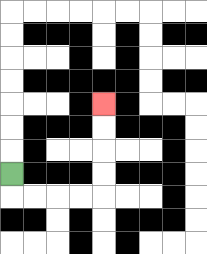{'start': '[0, 7]', 'end': '[4, 4]', 'path_directions': 'D,R,R,R,R,U,U,U,U', 'path_coordinates': '[[0, 7], [0, 8], [1, 8], [2, 8], [3, 8], [4, 8], [4, 7], [4, 6], [4, 5], [4, 4]]'}